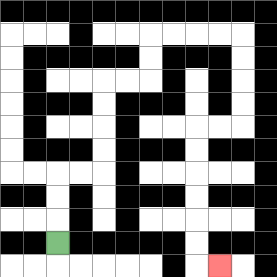{'start': '[2, 10]', 'end': '[9, 11]', 'path_directions': 'U,U,U,R,R,U,U,U,U,R,R,U,U,R,R,R,R,D,D,D,D,L,L,D,D,D,D,D,D,R', 'path_coordinates': '[[2, 10], [2, 9], [2, 8], [2, 7], [3, 7], [4, 7], [4, 6], [4, 5], [4, 4], [4, 3], [5, 3], [6, 3], [6, 2], [6, 1], [7, 1], [8, 1], [9, 1], [10, 1], [10, 2], [10, 3], [10, 4], [10, 5], [9, 5], [8, 5], [8, 6], [8, 7], [8, 8], [8, 9], [8, 10], [8, 11], [9, 11]]'}